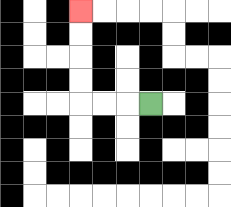{'start': '[6, 4]', 'end': '[3, 0]', 'path_directions': 'L,L,L,U,U,U,U', 'path_coordinates': '[[6, 4], [5, 4], [4, 4], [3, 4], [3, 3], [3, 2], [3, 1], [3, 0]]'}